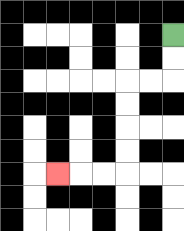{'start': '[7, 1]', 'end': '[2, 7]', 'path_directions': 'D,D,L,L,D,D,D,D,L,L,L', 'path_coordinates': '[[7, 1], [7, 2], [7, 3], [6, 3], [5, 3], [5, 4], [5, 5], [5, 6], [5, 7], [4, 7], [3, 7], [2, 7]]'}